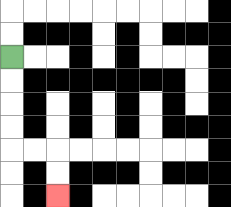{'start': '[0, 2]', 'end': '[2, 8]', 'path_directions': 'D,D,D,D,R,R,D,D', 'path_coordinates': '[[0, 2], [0, 3], [0, 4], [0, 5], [0, 6], [1, 6], [2, 6], [2, 7], [2, 8]]'}